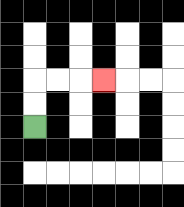{'start': '[1, 5]', 'end': '[4, 3]', 'path_directions': 'U,U,R,R,R', 'path_coordinates': '[[1, 5], [1, 4], [1, 3], [2, 3], [3, 3], [4, 3]]'}